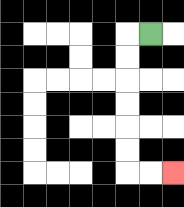{'start': '[6, 1]', 'end': '[7, 7]', 'path_directions': 'L,D,D,D,D,D,D,R,R', 'path_coordinates': '[[6, 1], [5, 1], [5, 2], [5, 3], [5, 4], [5, 5], [5, 6], [5, 7], [6, 7], [7, 7]]'}